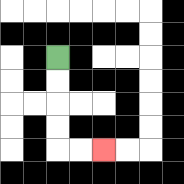{'start': '[2, 2]', 'end': '[4, 6]', 'path_directions': 'D,D,D,D,R,R', 'path_coordinates': '[[2, 2], [2, 3], [2, 4], [2, 5], [2, 6], [3, 6], [4, 6]]'}